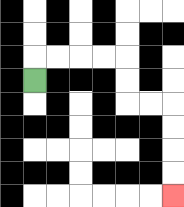{'start': '[1, 3]', 'end': '[7, 8]', 'path_directions': 'U,R,R,R,R,D,D,R,R,D,D,D,D', 'path_coordinates': '[[1, 3], [1, 2], [2, 2], [3, 2], [4, 2], [5, 2], [5, 3], [5, 4], [6, 4], [7, 4], [7, 5], [7, 6], [7, 7], [7, 8]]'}